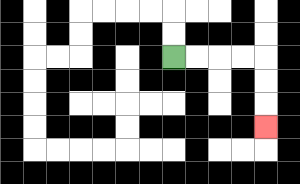{'start': '[7, 2]', 'end': '[11, 5]', 'path_directions': 'R,R,R,R,D,D,D', 'path_coordinates': '[[7, 2], [8, 2], [9, 2], [10, 2], [11, 2], [11, 3], [11, 4], [11, 5]]'}